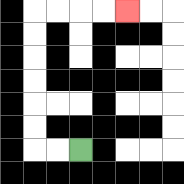{'start': '[3, 6]', 'end': '[5, 0]', 'path_directions': 'L,L,U,U,U,U,U,U,R,R,R,R', 'path_coordinates': '[[3, 6], [2, 6], [1, 6], [1, 5], [1, 4], [1, 3], [1, 2], [1, 1], [1, 0], [2, 0], [3, 0], [4, 0], [5, 0]]'}